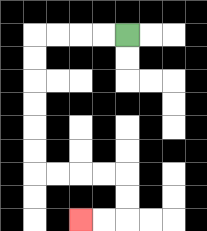{'start': '[5, 1]', 'end': '[3, 9]', 'path_directions': 'L,L,L,L,D,D,D,D,D,D,R,R,R,R,D,D,L,L', 'path_coordinates': '[[5, 1], [4, 1], [3, 1], [2, 1], [1, 1], [1, 2], [1, 3], [1, 4], [1, 5], [1, 6], [1, 7], [2, 7], [3, 7], [4, 7], [5, 7], [5, 8], [5, 9], [4, 9], [3, 9]]'}